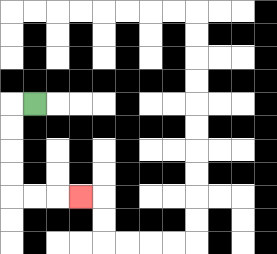{'start': '[1, 4]', 'end': '[3, 8]', 'path_directions': 'L,D,D,D,D,R,R,R', 'path_coordinates': '[[1, 4], [0, 4], [0, 5], [0, 6], [0, 7], [0, 8], [1, 8], [2, 8], [3, 8]]'}